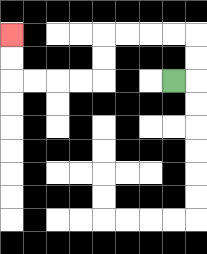{'start': '[7, 3]', 'end': '[0, 1]', 'path_directions': 'R,U,U,L,L,L,L,D,D,L,L,L,L,U,U', 'path_coordinates': '[[7, 3], [8, 3], [8, 2], [8, 1], [7, 1], [6, 1], [5, 1], [4, 1], [4, 2], [4, 3], [3, 3], [2, 3], [1, 3], [0, 3], [0, 2], [0, 1]]'}